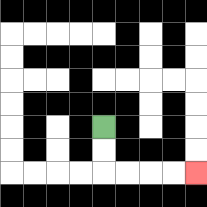{'start': '[4, 5]', 'end': '[8, 7]', 'path_directions': 'D,D,R,R,R,R', 'path_coordinates': '[[4, 5], [4, 6], [4, 7], [5, 7], [6, 7], [7, 7], [8, 7]]'}